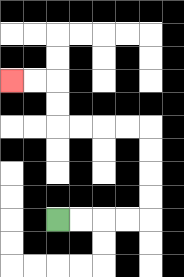{'start': '[2, 9]', 'end': '[0, 3]', 'path_directions': 'R,R,R,R,U,U,U,U,L,L,L,L,U,U,L,L', 'path_coordinates': '[[2, 9], [3, 9], [4, 9], [5, 9], [6, 9], [6, 8], [6, 7], [6, 6], [6, 5], [5, 5], [4, 5], [3, 5], [2, 5], [2, 4], [2, 3], [1, 3], [0, 3]]'}